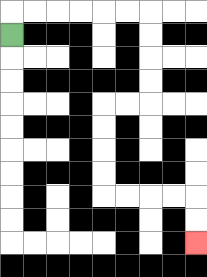{'start': '[0, 1]', 'end': '[8, 10]', 'path_directions': 'U,R,R,R,R,R,R,D,D,D,D,L,L,D,D,D,D,R,R,R,R,D,D', 'path_coordinates': '[[0, 1], [0, 0], [1, 0], [2, 0], [3, 0], [4, 0], [5, 0], [6, 0], [6, 1], [6, 2], [6, 3], [6, 4], [5, 4], [4, 4], [4, 5], [4, 6], [4, 7], [4, 8], [5, 8], [6, 8], [7, 8], [8, 8], [8, 9], [8, 10]]'}